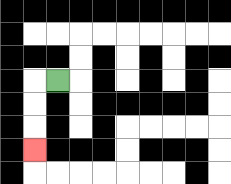{'start': '[2, 3]', 'end': '[1, 6]', 'path_directions': 'L,D,D,D', 'path_coordinates': '[[2, 3], [1, 3], [1, 4], [1, 5], [1, 6]]'}